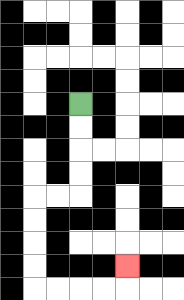{'start': '[3, 4]', 'end': '[5, 11]', 'path_directions': 'D,D,D,D,L,L,D,D,D,D,R,R,R,R,U', 'path_coordinates': '[[3, 4], [3, 5], [3, 6], [3, 7], [3, 8], [2, 8], [1, 8], [1, 9], [1, 10], [1, 11], [1, 12], [2, 12], [3, 12], [4, 12], [5, 12], [5, 11]]'}